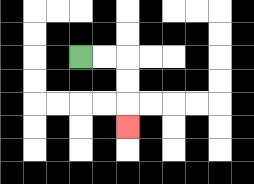{'start': '[3, 2]', 'end': '[5, 5]', 'path_directions': 'R,R,D,D,D', 'path_coordinates': '[[3, 2], [4, 2], [5, 2], [5, 3], [5, 4], [5, 5]]'}